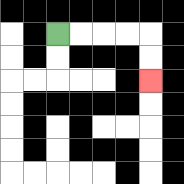{'start': '[2, 1]', 'end': '[6, 3]', 'path_directions': 'R,R,R,R,D,D', 'path_coordinates': '[[2, 1], [3, 1], [4, 1], [5, 1], [6, 1], [6, 2], [6, 3]]'}